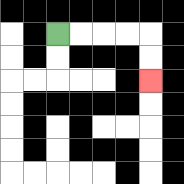{'start': '[2, 1]', 'end': '[6, 3]', 'path_directions': 'R,R,R,R,D,D', 'path_coordinates': '[[2, 1], [3, 1], [4, 1], [5, 1], [6, 1], [6, 2], [6, 3]]'}